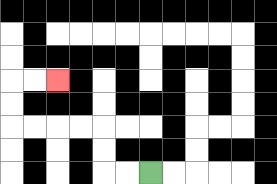{'start': '[6, 7]', 'end': '[2, 3]', 'path_directions': 'L,L,U,U,L,L,L,L,U,U,R,R', 'path_coordinates': '[[6, 7], [5, 7], [4, 7], [4, 6], [4, 5], [3, 5], [2, 5], [1, 5], [0, 5], [0, 4], [0, 3], [1, 3], [2, 3]]'}